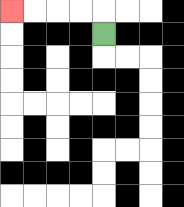{'start': '[4, 1]', 'end': '[0, 0]', 'path_directions': 'U,L,L,L,L', 'path_coordinates': '[[4, 1], [4, 0], [3, 0], [2, 0], [1, 0], [0, 0]]'}